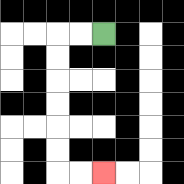{'start': '[4, 1]', 'end': '[4, 7]', 'path_directions': 'L,L,D,D,D,D,D,D,R,R', 'path_coordinates': '[[4, 1], [3, 1], [2, 1], [2, 2], [2, 3], [2, 4], [2, 5], [2, 6], [2, 7], [3, 7], [4, 7]]'}